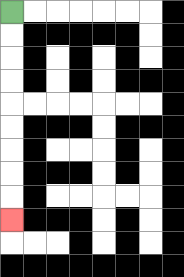{'start': '[0, 0]', 'end': '[0, 9]', 'path_directions': 'D,D,D,D,D,D,D,D,D', 'path_coordinates': '[[0, 0], [0, 1], [0, 2], [0, 3], [0, 4], [0, 5], [0, 6], [0, 7], [0, 8], [0, 9]]'}